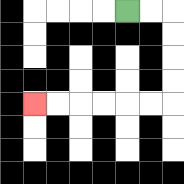{'start': '[5, 0]', 'end': '[1, 4]', 'path_directions': 'R,R,D,D,D,D,L,L,L,L,L,L', 'path_coordinates': '[[5, 0], [6, 0], [7, 0], [7, 1], [7, 2], [7, 3], [7, 4], [6, 4], [5, 4], [4, 4], [3, 4], [2, 4], [1, 4]]'}